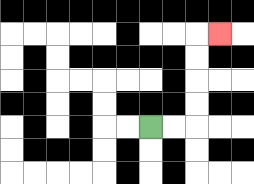{'start': '[6, 5]', 'end': '[9, 1]', 'path_directions': 'R,R,U,U,U,U,R', 'path_coordinates': '[[6, 5], [7, 5], [8, 5], [8, 4], [8, 3], [8, 2], [8, 1], [9, 1]]'}